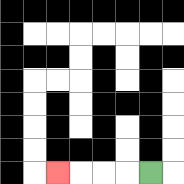{'start': '[6, 7]', 'end': '[2, 7]', 'path_directions': 'L,L,L,L', 'path_coordinates': '[[6, 7], [5, 7], [4, 7], [3, 7], [2, 7]]'}